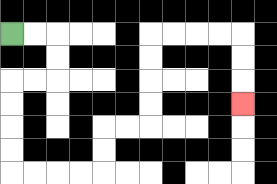{'start': '[0, 1]', 'end': '[10, 4]', 'path_directions': 'R,R,D,D,L,L,D,D,D,D,R,R,R,R,U,U,R,R,U,U,U,U,R,R,R,R,D,D,D', 'path_coordinates': '[[0, 1], [1, 1], [2, 1], [2, 2], [2, 3], [1, 3], [0, 3], [0, 4], [0, 5], [0, 6], [0, 7], [1, 7], [2, 7], [3, 7], [4, 7], [4, 6], [4, 5], [5, 5], [6, 5], [6, 4], [6, 3], [6, 2], [6, 1], [7, 1], [8, 1], [9, 1], [10, 1], [10, 2], [10, 3], [10, 4]]'}